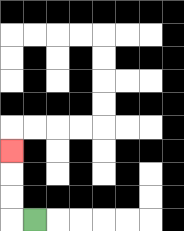{'start': '[1, 9]', 'end': '[0, 6]', 'path_directions': 'L,U,U,U', 'path_coordinates': '[[1, 9], [0, 9], [0, 8], [0, 7], [0, 6]]'}